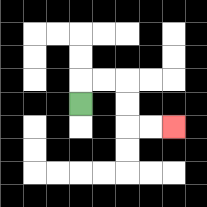{'start': '[3, 4]', 'end': '[7, 5]', 'path_directions': 'U,R,R,D,D,R,R', 'path_coordinates': '[[3, 4], [3, 3], [4, 3], [5, 3], [5, 4], [5, 5], [6, 5], [7, 5]]'}